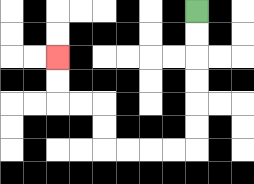{'start': '[8, 0]', 'end': '[2, 2]', 'path_directions': 'D,D,D,D,D,D,L,L,L,L,U,U,L,L,U,U', 'path_coordinates': '[[8, 0], [8, 1], [8, 2], [8, 3], [8, 4], [8, 5], [8, 6], [7, 6], [6, 6], [5, 6], [4, 6], [4, 5], [4, 4], [3, 4], [2, 4], [2, 3], [2, 2]]'}